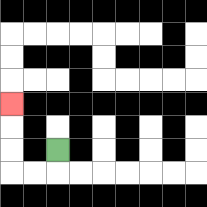{'start': '[2, 6]', 'end': '[0, 4]', 'path_directions': 'D,L,L,U,U,U', 'path_coordinates': '[[2, 6], [2, 7], [1, 7], [0, 7], [0, 6], [0, 5], [0, 4]]'}